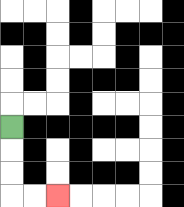{'start': '[0, 5]', 'end': '[2, 8]', 'path_directions': 'D,D,D,R,R', 'path_coordinates': '[[0, 5], [0, 6], [0, 7], [0, 8], [1, 8], [2, 8]]'}